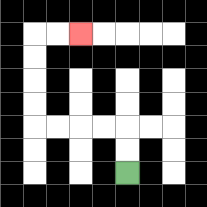{'start': '[5, 7]', 'end': '[3, 1]', 'path_directions': 'U,U,L,L,L,L,U,U,U,U,R,R', 'path_coordinates': '[[5, 7], [5, 6], [5, 5], [4, 5], [3, 5], [2, 5], [1, 5], [1, 4], [1, 3], [1, 2], [1, 1], [2, 1], [3, 1]]'}